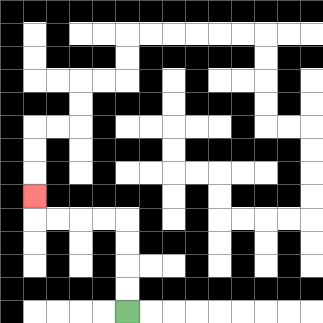{'start': '[5, 13]', 'end': '[1, 8]', 'path_directions': 'U,U,U,U,L,L,L,L,U', 'path_coordinates': '[[5, 13], [5, 12], [5, 11], [5, 10], [5, 9], [4, 9], [3, 9], [2, 9], [1, 9], [1, 8]]'}